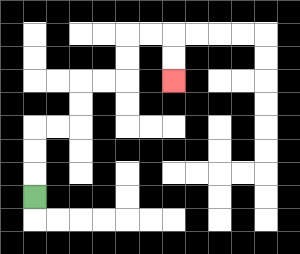{'start': '[1, 8]', 'end': '[7, 3]', 'path_directions': 'U,U,U,R,R,U,U,R,R,U,U,R,R,D,D', 'path_coordinates': '[[1, 8], [1, 7], [1, 6], [1, 5], [2, 5], [3, 5], [3, 4], [3, 3], [4, 3], [5, 3], [5, 2], [5, 1], [6, 1], [7, 1], [7, 2], [7, 3]]'}